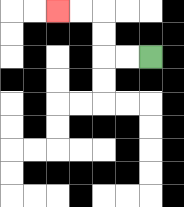{'start': '[6, 2]', 'end': '[2, 0]', 'path_directions': 'L,L,U,U,L,L', 'path_coordinates': '[[6, 2], [5, 2], [4, 2], [4, 1], [4, 0], [3, 0], [2, 0]]'}